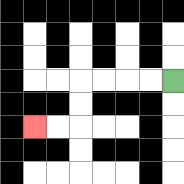{'start': '[7, 3]', 'end': '[1, 5]', 'path_directions': 'L,L,L,L,D,D,L,L', 'path_coordinates': '[[7, 3], [6, 3], [5, 3], [4, 3], [3, 3], [3, 4], [3, 5], [2, 5], [1, 5]]'}